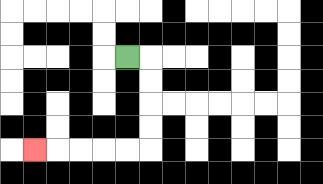{'start': '[5, 2]', 'end': '[1, 6]', 'path_directions': 'R,D,D,D,D,L,L,L,L,L', 'path_coordinates': '[[5, 2], [6, 2], [6, 3], [6, 4], [6, 5], [6, 6], [5, 6], [4, 6], [3, 6], [2, 6], [1, 6]]'}